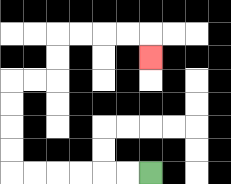{'start': '[6, 7]', 'end': '[6, 2]', 'path_directions': 'L,L,L,L,L,L,U,U,U,U,R,R,U,U,R,R,R,R,D', 'path_coordinates': '[[6, 7], [5, 7], [4, 7], [3, 7], [2, 7], [1, 7], [0, 7], [0, 6], [0, 5], [0, 4], [0, 3], [1, 3], [2, 3], [2, 2], [2, 1], [3, 1], [4, 1], [5, 1], [6, 1], [6, 2]]'}